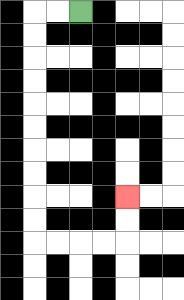{'start': '[3, 0]', 'end': '[5, 8]', 'path_directions': 'L,L,D,D,D,D,D,D,D,D,D,D,R,R,R,R,U,U', 'path_coordinates': '[[3, 0], [2, 0], [1, 0], [1, 1], [1, 2], [1, 3], [1, 4], [1, 5], [1, 6], [1, 7], [1, 8], [1, 9], [1, 10], [2, 10], [3, 10], [4, 10], [5, 10], [5, 9], [5, 8]]'}